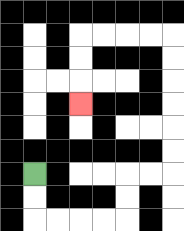{'start': '[1, 7]', 'end': '[3, 4]', 'path_directions': 'D,D,R,R,R,R,U,U,R,R,U,U,U,U,U,U,L,L,L,L,D,D,D', 'path_coordinates': '[[1, 7], [1, 8], [1, 9], [2, 9], [3, 9], [4, 9], [5, 9], [5, 8], [5, 7], [6, 7], [7, 7], [7, 6], [7, 5], [7, 4], [7, 3], [7, 2], [7, 1], [6, 1], [5, 1], [4, 1], [3, 1], [3, 2], [3, 3], [3, 4]]'}